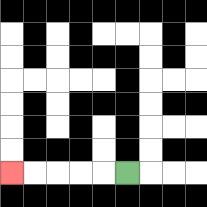{'start': '[5, 7]', 'end': '[0, 7]', 'path_directions': 'L,L,L,L,L', 'path_coordinates': '[[5, 7], [4, 7], [3, 7], [2, 7], [1, 7], [0, 7]]'}